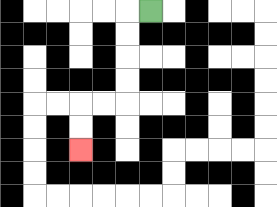{'start': '[6, 0]', 'end': '[3, 6]', 'path_directions': 'L,D,D,D,D,L,L,D,D', 'path_coordinates': '[[6, 0], [5, 0], [5, 1], [5, 2], [5, 3], [5, 4], [4, 4], [3, 4], [3, 5], [3, 6]]'}